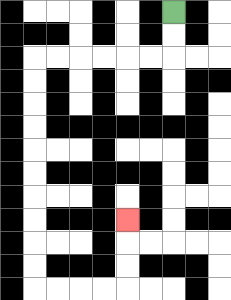{'start': '[7, 0]', 'end': '[5, 9]', 'path_directions': 'D,D,L,L,L,L,L,L,D,D,D,D,D,D,D,D,D,D,R,R,R,R,U,U,U', 'path_coordinates': '[[7, 0], [7, 1], [7, 2], [6, 2], [5, 2], [4, 2], [3, 2], [2, 2], [1, 2], [1, 3], [1, 4], [1, 5], [1, 6], [1, 7], [1, 8], [1, 9], [1, 10], [1, 11], [1, 12], [2, 12], [3, 12], [4, 12], [5, 12], [5, 11], [5, 10], [5, 9]]'}